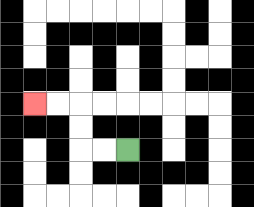{'start': '[5, 6]', 'end': '[1, 4]', 'path_directions': 'L,L,U,U,L,L', 'path_coordinates': '[[5, 6], [4, 6], [3, 6], [3, 5], [3, 4], [2, 4], [1, 4]]'}